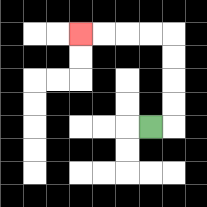{'start': '[6, 5]', 'end': '[3, 1]', 'path_directions': 'R,U,U,U,U,L,L,L,L', 'path_coordinates': '[[6, 5], [7, 5], [7, 4], [7, 3], [7, 2], [7, 1], [6, 1], [5, 1], [4, 1], [3, 1]]'}